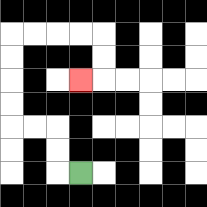{'start': '[3, 7]', 'end': '[3, 3]', 'path_directions': 'L,U,U,L,L,U,U,U,U,R,R,R,R,D,D,L', 'path_coordinates': '[[3, 7], [2, 7], [2, 6], [2, 5], [1, 5], [0, 5], [0, 4], [0, 3], [0, 2], [0, 1], [1, 1], [2, 1], [3, 1], [4, 1], [4, 2], [4, 3], [3, 3]]'}